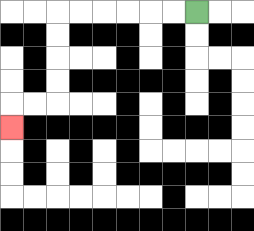{'start': '[8, 0]', 'end': '[0, 5]', 'path_directions': 'L,L,L,L,L,L,D,D,D,D,L,L,D', 'path_coordinates': '[[8, 0], [7, 0], [6, 0], [5, 0], [4, 0], [3, 0], [2, 0], [2, 1], [2, 2], [2, 3], [2, 4], [1, 4], [0, 4], [0, 5]]'}